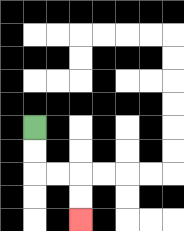{'start': '[1, 5]', 'end': '[3, 9]', 'path_directions': 'D,D,R,R,D,D', 'path_coordinates': '[[1, 5], [1, 6], [1, 7], [2, 7], [3, 7], [3, 8], [3, 9]]'}